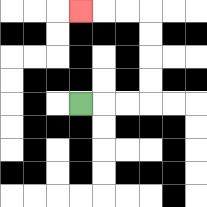{'start': '[3, 4]', 'end': '[3, 0]', 'path_directions': 'R,R,R,U,U,U,U,L,L,L', 'path_coordinates': '[[3, 4], [4, 4], [5, 4], [6, 4], [6, 3], [6, 2], [6, 1], [6, 0], [5, 0], [4, 0], [3, 0]]'}